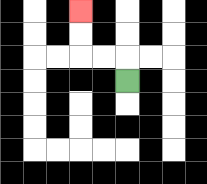{'start': '[5, 3]', 'end': '[3, 0]', 'path_directions': 'U,L,L,U,U', 'path_coordinates': '[[5, 3], [5, 2], [4, 2], [3, 2], [3, 1], [3, 0]]'}